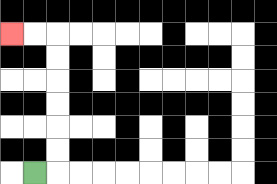{'start': '[1, 7]', 'end': '[0, 1]', 'path_directions': 'R,U,U,U,U,U,U,L,L', 'path_coordinates': '[[1, 7], [2, 7], [2, 6], [2, 5], [2, 4], [2, 3], [2, 2], [2, 1], [1, 1], [0, 1]]'}